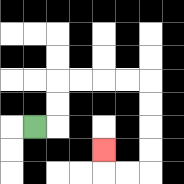{'start': '[1, 5]', 'end': '[4, 6]', 'path_directions': 'R,U,U,R,R,R,R,D,D,D,D,L,L,U', 'path_coordinates': '[[1, 5], [2, 5], [2, 4], [2, 3], [3, 3], [4, 3], [5, 3], [6, 3], [6, 4], [6, 5], [6, 6], [6, 7], [5, 7], [4, 7], [4, 6]]'}